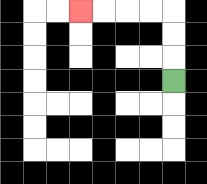{'start': '[7, 3]', 'end': '[3, 0]', 'path_directions': 'U,U,U,L,L,L,L', 'path_coordinates': '[[7, 3], [7, 2], [7, 1], [7, 0], [6, 0], [5, 0], [4, 0], [3, 0]]'}